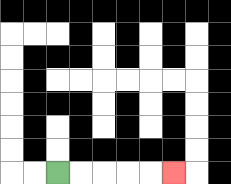{'start': '[2, 7]', 'end': '[7, 7]', 'path_directions': 'R,R,R,R,R', 'path_coordinates': '[[2, 7], [3, 7], [4, 7], [5, 7], [6, 7], [7, 7]]'}